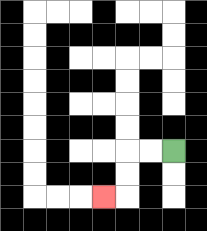{'start': '[7, 6]', 'end': '[4, 8]', 'path_directions': 'L,L,D,D,L', 'path_coordinates': '[[7, 6], [6, 6], [5, 6], [5, 7], [5, 8], [4, 8]]'}